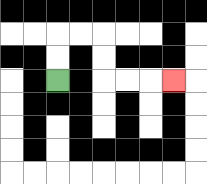{'start': '[2, 3]', 'end': '[7, 3]', 'path_directions': 'U,U,R,R,D,D,R,R,R', 'path_coordinates': '[[2, 3], [2, 2], [2, 1], [3, 1], [4, 1], [4, 2], [4, 3], [5, 3], [6, 3], [7, 3]]'}